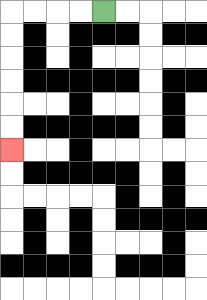{'start': '[4, 0]', 'end': '[0, 6]', 'path_directions': 'L,L,L,L,D,D,D,D,D,D', 'path_coordinates': '[[4, 0], [3, 0], [2, 0], [1, 0], [0, 0], [0, 1], [0, 2], [0, 3], [0, 4], [0, 5], [0, 6]]'}